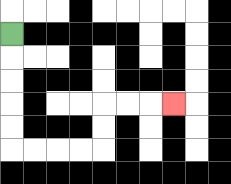{'start': '[0, 1]', 'end': '[7, 4]', 'path_directions': 'D,D,D,D,D,R,R,R,R,U,U,R,R,R', 'path_coordinates': '[[0, 1], [0, 2], [0, 3], [0, 4], [0, 5], [0, 6], [1, 6], [2, 6], [3, 6], [4, 6], [4, 5], [4, 4], [5, 4], [6, 4], [7, 4]]'}